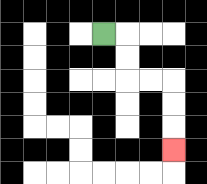{'start': '[4, 1]', 'end': '[7, 6]', 'path_directions': 'R,D,D,R,R,D,D,D', 'path_coordinates': '[[4, 1], [5, 1], [5, 2], [5, 3], [6, 3], [7, 3], [7, 4], [7, 5], [7, 6]]'}